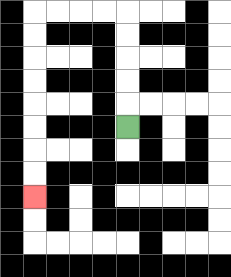{'start': '[5, 5]', 'end': '[1, 8]', 'path_directions': 'U,U,U,U,U,L,L,L,L,D,D,D,D,D,D,D,D', 'path_coordinates': '[[5, 5], [5, 4], [5, 3], [5, 2], [5, 1], [5, 0], [4, 0], [3, 0], [2, 0], [1, 0], [1, 1], [1, 2], [1, 3], [1, 4], [1, 5], [1, 6], [1, 7], [1, 8]]'}